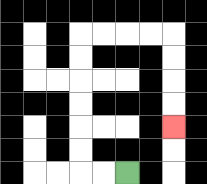{'start': '[5, 7]', 'end': '[7, 5]', 'path_directions': 'L,L,U,U,U,U,U,U,R,R,R,R,D,D,D,D', 'path_coordinates': '[[5, 7], [4, 7], [3, 7], [3, 6], [3, 5], [3, 4], [3, 3], [3, 2], [3, 1], [4, 1], [5, 1], [6, 1], [7, 1], [7, 2], [7, 3], [7, 4], [7, 5]]'}